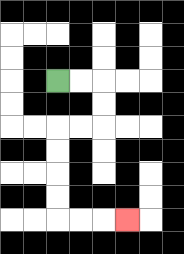{'start': '[2, 3]', 'end': '[5, 9]', 'path_directions': 'R,R,D,D,L,L,D,D,D,D,R,R,R', 'path_coordinates': '[[2, 3], [3, 3], [4, 3], [4, 4], [4, 5], [3, 5], [2, 5], [2, 6], [2, 7], [2, 8], [2, 9], [3, 9], [4, 9], [5, 9]]'}